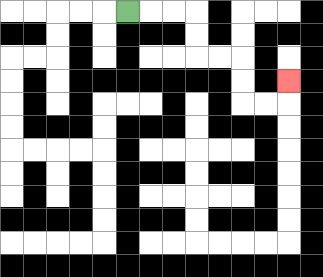{'start': '[5, 0]', 'end': '[12, 3]', 'path_directions': 'R,R,R,D,D,R,R,D,D,R,R,U', 'path_coordinates': '[[5, 0], [6, 0], [7, 0], [8, 0], [8, 1], [8, 2], [9, 2], [10, 2], [10, 3], [10, 4], [11, 4], [12, 4], [12, 3]]'}